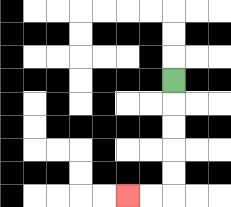{'start': '[7, 3]', 'end': '[5, 8]', 'path_directions': 'D,D,D,D,D,L,L', 'path_coordinates': '[[7, 3], [7, 4], [7, 5], [7, 6], [7, 7], [7, 8], [6, 8], [5, 8]]'}